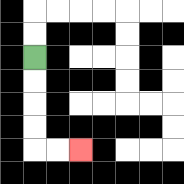{'start': '[1, 2]', 'end': '[3, 6]', 'path_directions': 'D,D,D,D,R,R', 'path_coordinates': '[[1, 2], [1, 3], [1, 4], [1, 5], [1, 6], [2, 6], [3, 6]]'}